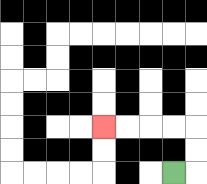{'start': '[7, 7]', 'end': '[4, 5]', 'path_directions': 'R,U,U,L,L,L,L', 'path_coordinates': '[[7, 7], [8, 7], [8, 6], [8, 5], [7, 5], [6, 5], [5, 5], [4, 5]]'}